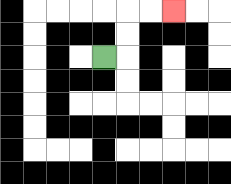{'start': '[4, 2]', 'end': '[7, 0]', 'path_directions': 'R,U,U,R,R', 'path_coordinates': '[[4, 2], [5, 2], [5, 1], [5, 0], [6, 0], [7, 0]]'}